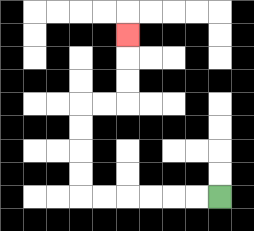{'start': '[9, 8]', 'end': '[5, 1]', 'path_directions': 'L,L,L,L,L,L,U,U,U,U,R,R,U,U,U', 'path_coordinates': '[[9, 8], [8, 8], [7, 8], [6, 8], [5, 8], [4, 8], [3, 8], [3, 7], [3, 6], [3, 5], [3, 4], [4, 4], [5, 4], [5, 3], [5, 2], [5, 1]]'}